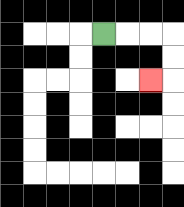{'start': '[4, 1]', 'end': '[6, 3]', 'path_directions': 'R,R,R,D,D,L', 'path_coordinates': '[[4, 1], [5, 1], [6, 1], [7, 1], [7, 2], [7, 3], [6, 3]]'}